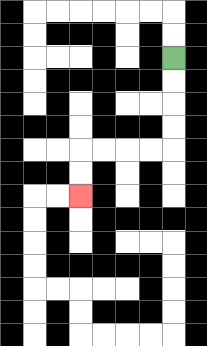{'start': '[7, 2]', 'end': '[3, 8]', 'path_directions': 'D,D,D,D,L,L,L,L,D,D', 'path_coordinates': '[[7, 2], [7, 3], [7, 4], [7, 5], [7, 6], [6, 6], [5, 6], [4, 6], [3, 6], [3, 7], [3, 8]]'}